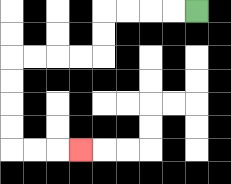{'start': '[8, 0]', 'end': '[3, 6]', 'path_directions': 'L,L,L,L,D,D,L,L,L,L,D,D,D,D,R,R,R', 'path_coordinates': '[[8, 0], [7, 0], [6, 0], [5, 0], [4, 0], [4, 1], [4, 2], [3, 2], [2, 2], [1, 2], [0, 2], [0, 3], [0, 4], [0, 5], [0, 6], [1, 6], [2, 6], [3, 6]]'}